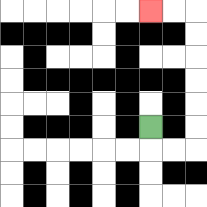{'start': '[6, 5]', 'end': '[6, 0]', 'path_directions': 'D,R,R,U,U,U,U,U,U,L,L', 'path_coordinates': '[[6, 5], [6, 6], [7, 6], [8, 6], [8, 5], [8, 4], [8, 3], [8, 2], [8, 1], [8, 0], [7, 0], [6, 0]]'}